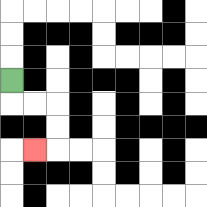{'start': '[0, 3]', 'end': '[1, 6]', 'path_directions': 'D,R,R,D,D,L', 'path_coordinates': '[[0, 3], [0, 4], [1, 4], [2, 4], [2, 5], [2, 6], [1, 6]]'}